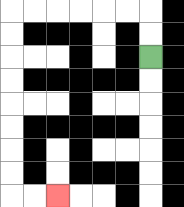{'start': '[6, 2]', 'end': '[2, 8]', 'path_directions': 'U,U,L,L,L,L,L,L,D,D,D,D,D,D,D,D,R,R', 'path_coordinates': '[[6, 2], [6, 1], [6, 0], [5, 0], [4, 0], [3, 0], [2, 0], [1, 0], [0, 0], [0, 1], [0, 2], [0, 3], [0, 4], [0, 5], [0, 6], [0, 7], [0, 8], [1, 8], [2, 8]]'}